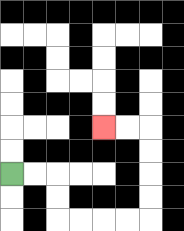{'start': '[0, 7]', 'end': '[4, 5]', 'path_directions': 'R,R,D,D,R,R,R,R,U,U,U,U,L,L', 'path_coordinates': '[[0, 7], [1, 7], [2, 7], [2, 8], [2, 9], [3, 9], [4, 9], [5, 9], [6, 9], [6, 8], [6, 7], [6, 6], [6, 5], [5, 5], [4, 5]]'}